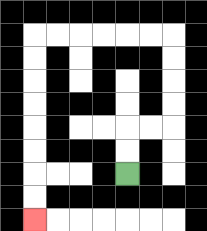{'start': '[5, 7]', 'end': '[1, 9]', 'path_directions': 'U,U,R,R,U,U,U,U,L,L,L,L,L,L,D,D,D,D,D,D,D,D', 'path_coordinates': '[[5, 7], [5, 6], [5, 5], [6, 5], [7, 5], [7, 4], [7, 3], [7, 2], [7, 1], [6, 1], [5, 1], [4, 1], [3, 1], [2, 1], [1, 1], [1, 2], [1, 3], [1, 4], [1, 5], [1, 6], [1, 7], [1, 8], [1, 9]]'}